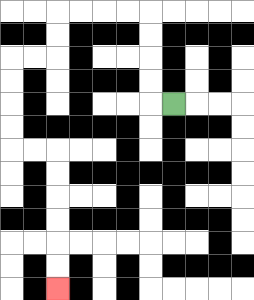{'start': '[7, 4]', 'end': '[2, 12]', 'path_directions': 'L,U,U,U,U,L,L,L,L,D,D,L,L,D,D,D,D,R,R,D,D,D,D,D,D', 'path_coordinates': '[[7, 4], [6, 4], [6, 3], [6, 2], [6, 1], [6, 0], [5, 0], [4, 0], [3, 0], [2, 0], [2, 1], [2, 2], [1, 2], [0, 2], [0, 3], [0, 4], [0, 5], [0, 6], [1, 6], [2, 6], [2, 7], [2, 8], [2, 9], [2, 10], [2, 11], [2, 12]]'}